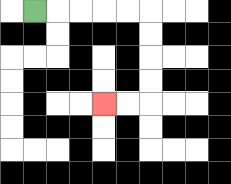{'start': '[1, 0]', 'end': '[4, 4]', 'path_directions': 'R,R,R,R,R,D,D,D,D,L,L', 'path_coordinates': '[[1, 0], [2, 0], [3, 0], [4, 0], [5, 0], [6, 0], [6, 1], [6, 2], [6, 3], [6, 4], [5, 4], [4, 4]]'}